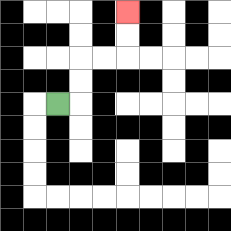{'start': '[2, 4]', 'end': '[5, 0]', 'path_directions': 'R,U,U,R,R,U,U', 'path_coordinates': '[[2, 4], [3, 4], [3, 3], [3, 2], [4, 2], [5, 2], [5, 1], [5, 0]]'}